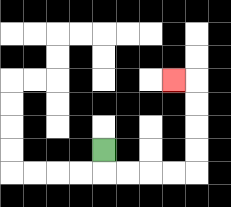{'start': '[4, 6]', 'end': '[7, 3]', 'path_directions': 'D,R,R,R,R,U,U,U,U,L', 'path_coordinates': '[[4, 6], [4, 7], [5, 7], [6, 7], [7, 7], [8, 7], [8, 6], [8, 5], [8, 4], [8, 3], [7, 3]]'}